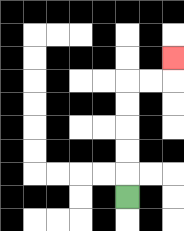{'start': '[5, 8]', 'end': '[7, 2]', 'path_directions': 'U,U,U,U,U,R,R,U', 'path_coordinates': '[[5, 8], [5, 7], [5, 6], [5, 5], [5, 4], [5, 3], [6, 3], [7, 3], [7, 2]]'}